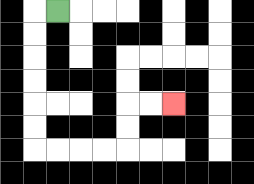{'start': '[2, 0]', 'end': '[7, 4]', 'path_directions': 'L,D,D,D,D,D,D,R,R,R,R,U,U,R,R', 'path_coordinates': '[[2, 0], [1, 0], [1, 1], [1, 2], [1, 3], [1, 4], [1, 5], [1, 6], [2, 6], [3, 6], [4, 6], [5, 6], [5, 5], [5, 4], [6, 4], [7, 4]]'}